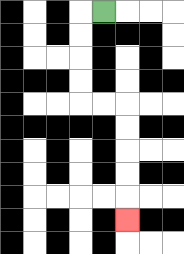{'start': '[4, 0]', 'end': '[5, 9]', 'path_directions': 'L,D,D,D,D,R,R,D,D,D,D,D', 'path_coordinates': '[[4, 0], [3, 0], [3, 1], [3, 2], [3, 3], [3, 4], [4, 4], [5, 4], [5, 5], [5, 6], [5, 7], [5, 8], [5, 9]]'}